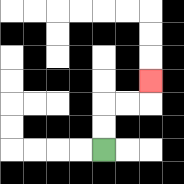{'start': '[4, 6]', 'end': '[6, 3]', 'path_directions': 'U,U,R,R,U', 'path_coordinates': '[[4, 6], [4, 5], [4, 4], [5, 4], [6, 4], [6, 3]]'}